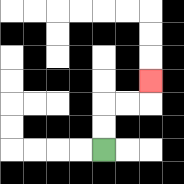{'start': '[4, 6]', 'end': '[6, 3]', 'path_directions': 'U,U,R,R,U', 'path_coordinates': '[[4, 6], [4, 5], [4, 4], [5, 4], [6, 4], [6, 3]]'}